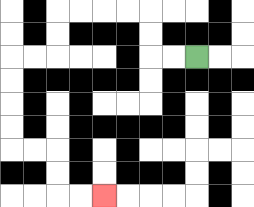{'start': '[8, 2]', 'end': '[4, 8]', 'path_directions': 'L,L,U,U,L,L,L,L,D,D,L,L,D,D,D,D,R,R,D,D,R,R', 'path_coordinates': '[[8, 2], [7, 2], [6, 2], [6, 1], [6, 0], [5, 0], [4, 0], [3, 0], [2, 0], [2, 1], [2, 2], [1, 2], [0, 2], [0, 3], [0, 4], [0, 5], [0, 6], [1, 6], [2, 6], [2, 7], [2, 8], [3, 8], [4, 8]]'}